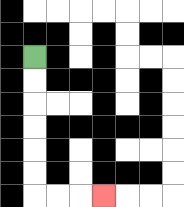{'start': '[1, 2]', 'end': '[4, 8]', 'path_directions': 'D,D,D,D,D,D,R,R,R', 'path_coordinates': '[[1, 2], [1, 3], [1, 4], [1, 5], [1, 6], [1, 7], [1, 8], [2, 8], [3, 8], [4, 8]]'}